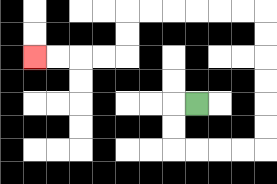{'start': '[8, 4]', 'end': '[1, 2]', 'path_directions': 'L,D,D,R,R,R,R,U,U,U,U,U,U,L,L,L,L,L,L,D,D,L,L,L,L', 'path_coordinates': '[[8, 4], [7, 4], [7, 5], [7, 6], [8, 6], [9, 6], [10, 6], [11, 6], [11, 5], [11, 4], [11, 3], [11, 2], [11, 1], [11, 0], [10, 0], [9, 0], [8, 0], [7, 0], [6, 0], [5, 0], [5, 1], [5, 2], [4, 2], [3, 2], [2, 2], [1, 2]]'}